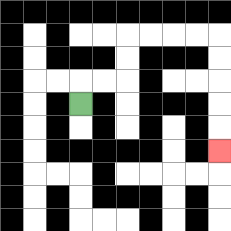{'start': '[3, 4]', 'end': '[9, 6]', 'path_directions': 'U,R,R,U,U,R,R,R,R,D,D,D,D,D', 'path_coordinates': '[[3, 4], [3, 3], [4, 3], [5, 3], [5, 2], [5, 1], [6, 1], [7, 1], [8, 1], [9, 1], [9, 2], [9, 3], [9, 4], [9, 5], [9, 6]]'}